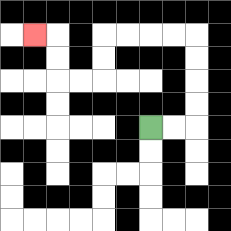{'start': '[6, 5]', 'end': '[1, 1]', 'path_directions': 'R,R,U,U,U,U,L,L,L,L,D,D,L,L,U,U,L', 'path_coordinates': '[[6, 5], [7, 5], [8, 5], [8, 4], [8, 3], [8, 2], [8, 1], [7, 1], [6, 1], [5, 1], [4, 1], [4, 2], [4, 3], [3, 3], [2, 3], [2, 2], [2, 1], [1, 1]]'}